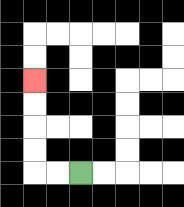{'start': '[3, 7]', 'end': '[1, 3]', 'path_directions': 'L,L,U,U,U,U', 'path_coordinates': '[[3, 7], [2, 7], [1, 7], [1, 6], [1, 5], [1, 4], [1, 3]]'}